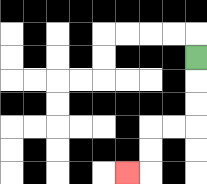{'start': '[8, 2]', 'end': '[5, 7]', 'path_directions': 'D,D,D,L,L,D,D,L', 'path_coordinates': '[[8, 2], [8, 3], [8, 4], [8, 5], [7, 5], [6, 5], [6, 6], [6, 7], [5, 7]]'}